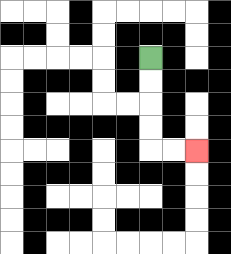{'start': '[6, 2]', 'end': '[8, 6]', 'path_directions': 'D,D,D,D,R,R', 'path_coordinates': '[[6, 2], [6, 3], [6, 4], [6, 5], [6, 6], [7, 6], [8, 6]]'}